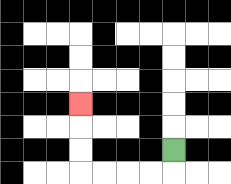{'start': '[7, 6]', 'end': '[3, 4]', 'path_directions': 'D,L,L,L,L,U,U,U', 'path_coordinates': '[[7, 6], [7, 7], [6, 7], [5, 7], [4, 7], [3, 7], [3, 6], [3, 5], [3, 4]]'}